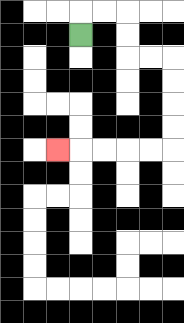{'start': '[3, 1]', 'end': '[2, 6]', 'path_directions': 'U,R,R,D,D,R,R,D,D,D,D,L,L,L,L,L', 'path_coordinates': '[[3, 1], [3, 0], [4, 0], [5, 0], [5, 1], [5, 2], [6, 2], [7, 2], [7, 3], [7, 4], [7, 5], [7, 6], [6, 6], [5, 6], [4, 6], [3, 6], [2, 6]]'}